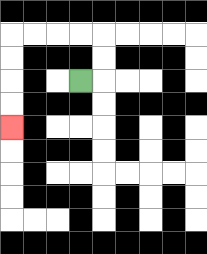{'start': '[3, 3]', 'end': '[0, 5]', 'path_directions': 'R,U,U,L,L,L,L,D,D,D,D', 'path_coordinates': '[[3, 3], [4, 3], [4, 2], [4, 1], [3, 1], [2, 1], [1, 1], [0, 1], [0, 2], [0, 3], [0, 4], [0, 5]]'}